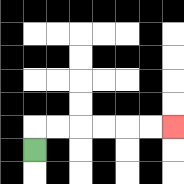{'start': '[1, 6]', 'end': '[7, 5]', 'path_directions': 'U,R,R,R,R,R,R', 'path_coordinates': '[[1, 6], [1, 5], [2, 5], [3, 5], [4, 5], [5, 5], [6, 5], [7, 5]]'}